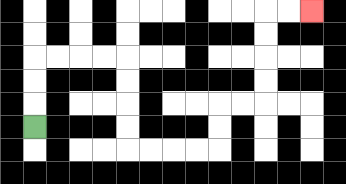{'start': '[1, 5]', 'end': '[13, 0]', 'path_directions': 'U,U,U,R,R,R,R,D,D,D,D,R,R,R,R,U,U,R,R,U,U,U,U,R,R', 'path_coordinates': '[[1, 5], [1, 4], [1, 3], [1, 2], [2, 2], [3, 2], [4, 2], [5, 2], [5, 3], [5, 4], [5, 5], [5, 6], [6, 6], [7, 6], [8, 6], [9, 6], [9, 5], [9, 4], [10, 4], [11, 4], [11, 3], [11, 2], [11, 1], [11, 0], [12, 0], [13, 0]]'}